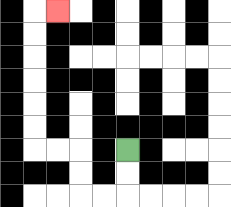{'start': '[5, 6]', 'end': '[2, 0]', 'path_directions': 'D,D,L,L,U,U,L,L,U,U,U,U,U,U,R', 'path_coordinates': '[[5, 6], [5, 7], [5, 8], [4, 8], [3, 8], [3, 7], [3, 6], [2, 6], [1, 6], [1, 5], [1, 4], [1, 3], [1, 2], [1, 1], [1, 0], [2, 0]]'}